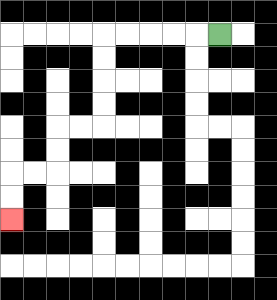{'start': '[9, 1]', 'end': '[0, 9]', 'path_directions': 'L,L,L,L,L,D,D,D,D,L,L,D,D,L,L,D,D', 'path_coordinates': '[[9, 1], [8, 1], [7, 1], [6, 1], [5, 1], [4, 1], [4, 2], [4, 3], [4, 4], [4, 5], [3, 5], [2, 5], [2, 6], [2, 7], [1, 7], [0, 7], [0, 8], [0, 9]]'}